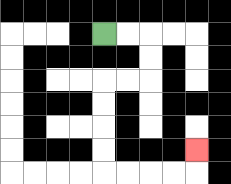{'start': '[4, 1]', 'end': '[8, 6]', 'path_directions': 'R,R,D,D,L,L,D,D,D,D,R,R,R,R,U', 'path_coordinates': '[[4, 1], [5, 1], [6, 1], [6, 2], [6, 3], [5, 3], [4, 3], [4, 4], [4, 5], [4, 6], [4, 7], [5, 7], [6, 7], [7, 7], [8, 7], [8, 6]]'}